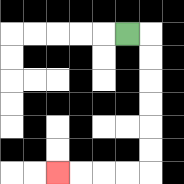{'start': '[5, 1]', 'end': '[2, 7]', 'path_directions': 'R,D,D,D,D,D,D,L,L,L,L', 'path_coordinates': '[[5, 1], [6, 1], [6, 2], [6, 3], [6, 4], [6, 5], [6, 6], [6, 7], [5, 7], [4, 7], [3, 7], [2, 7]]'}